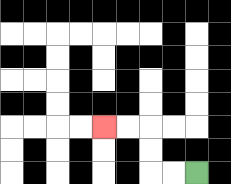{'start': '[8, 7]', 'end': '[4, 5]', 'path_directions': 'L,L,U,U,L,L', 'path_coordinates': '[[8, 7], [7, 7], [6, 7], [6, 6], [6, 5], [5, 5], [4, 5]]'}